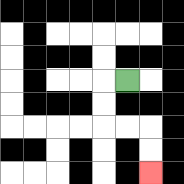{'start': '[5, 3]', 'end': '[6, 7]', 'path_directions': 'L,D,D,R,R,D,D', 'path_coordinates': '[[5, 3], [4, 3], [4, 4], [4, 5], [5, 5], [6, 5], [6, 6], [6, 7]]'}